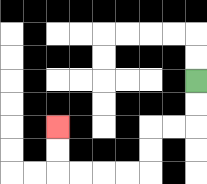{'start': '[8, 3]', 'end': '[2, 5]', 'path_directions': 'D,D,L,L,D,D,L,L,L,L,U,U', 'path_coordinates': '[[8, 3], [8, 4], [8, 5], [7, 5], [6, 5], [6, 6], [6, 7], [5, 7], [4, 7], [3, 7], [2, 7], [2, 6], [2, 5]]'}